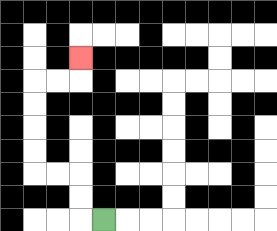{'start': '[4, 9]', 'end': '[3, 2]', 'path_directions': 'L,U,U,L,L,U,U,U,U,R,R,U', 'path_coordinates': '[[4, 9], [3, 9], [3, 8], [3, 7], [2, 7], [1, 7], [1, 6], [1, 5], [1, 4], [1, 3], [2, 3], [3, 3], [3, 2]]'}